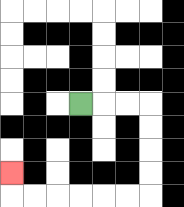{'start': '[3, 4]', 'end': '[0, 7]', 'path_directions': 'R,R,R,D,D,D,D,L,L,L,L,L,L,U', 'path_coordinates': '[[3, 4], [4, 4], [5, 4], [6, 4], [6, 5], [6, 6], [6, 7], [6, 8], [5, 8], [4, 8], [3, 8], [2, 8], [1, 8], [0, 8], [0, 7]]'}